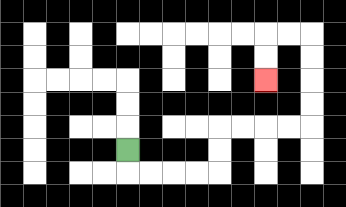{'start': '[5, 6]', 'end': '[11, 3]', 'path_directions': 'D,R,R,R,R,U,U,R,R,R,R,U,U,U,U,L,L,D,D', 'path_coordinates': '[[5, 6], [5, 7], [6, 7], [7, 7], [8, 7], [9, 7], [9, 6], [9, 5], [10, 5], [11, 5], [12, 5], [13, 5], [13, 4], [13, 3], [13, 2], [13, 1], [12, 1], [11, 1], [11, 2], [11, 3]]'}